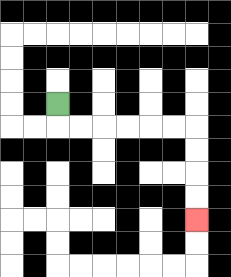{'start': '[2, 4]', 'end': '[8, 9]', 'path_directions': 'D,R,R,R,R,R,R,D,D,D,D', 'path_coordinates': '[[2, 4], [2, 5], [3, 5], [4, 5], [5, 5], [6, 5], [7, 5], [8, 5], [8, 6], [8, 7], [8, 8], [8, 9]]'}